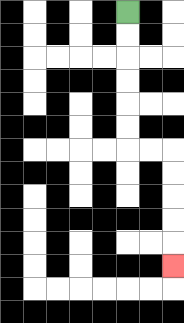{'start': '[5, 0]', 'end': '[7, 11]', 'path_directions': 'D,D,D,D,D,D,R,R,D,D,D,D,D', 'path_coordinates': '[[5, 0], [5, 1], [5, 2], [5, 3], [5, 4], [5, 5], [5, 6], [6, 6], [7, 6], [7, 7], [7, 8], [7, 9], [7, 10], [7, 11]]'}